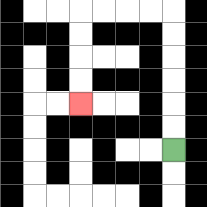{'start': '[7, 6]', 'end': '[3, 4]', 'path_directions': 'U,U,U,U,U,U,L,L,L,L,D,D,D,D', 'path_coordinates': '[[7, 6], [7, 5], [7, 4], [7, 3], [7, 2], [7, 1], [7, 0], [6, 0], [5, 0], [4, 0], [3, 0], [3, 1], [3, 2], [3, 3], [3, 4]]'}